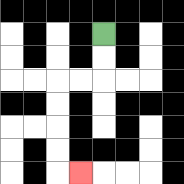{'start': '[4, 1]', 'end': '[3, 7]', 'path_directions': 'D,D,L,L,D,D,D,D,R', 'path_coordinates': '[[4, 1], [4, 2], [4, 3], [3, 3], [2, 3], [2, 4], [2, 5], [2, 6], [2, 7], [3, 7]]'}